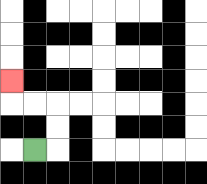{'start': '[1, 6]', 'end': '[0, 3]', 'path_directions': 'R,U,U,L,L,U', 'path_coordinates': '[[1, 6], [2, 6], [2, 5], [2, 4], [1, 4], [0, 4], [0, 3]]'}